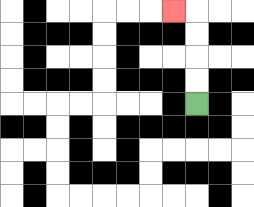{'start': '[8, 4]', 'end': '[7, 0]', 'path_directions': 'U,U,U,U,L', 'path_coordinates': '[[8, 4], [8, 3], [8, 2], [8, 1], [8, 0], [7, 0]]'}